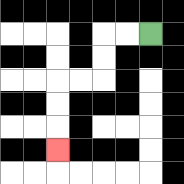{'start': '[6, 1]', 'end': '[2, 6]', 'path_directions': 'L,L,D,D,L,L,D,D,D', 'path_coordinates': '[[6, 1], [5, 1], [4, 1], [4, 2], [4, 3], [3, 3], [2, 3], [2, 4], [2, 5], [2, 6]]'}